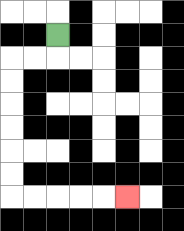{'start': '[2, 1]', 'end': '[5, 8]', 'path_directions': 'D,L,L,D,D,D,D,D,D,R,R,R,R,R', 'path_coordinates': '[[2, 1], [2, 2], [1, 2], [0, 2], [0, 3], [0, 4], [0, 5], [0, 6], [0, 7], [0, 8], [1, 8], [2, 8], [3, 8], [4, 8], [5, 8]]'}